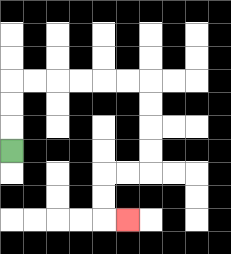{'start': '[0, 6]', 'end': '[5, 9]', 'path_directions': 'U,U,U,R,R,R,R,R,R,D,D,D,D,L,L,D,D,R', 'path_coordinates': '[[0, 6], [0, 5], [0, 4], [0, 3], [1, 3], [2, 3], [3, 3], [4, 3], [5, 3], [6, 3], [6, 4], [6, 5], [6, 6], [6, 7], [5, 7], [4, 7], [4, 8], [4, 9], [5, 9]]'}